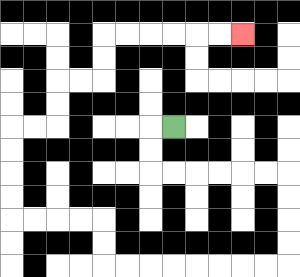{'start': '[7, 5]', 'end': '[10, 1]', 'path_directions': 'L,D,D,R,R,R,R,R,R,D,D,D,D,L,L,L,L,L,L,L,L,U,U,L,L,L,L,U,U,U,U,R,R,U,U,R,R,U,U,R,R,R,R,R,R', 'path_coordinates': '[[7, 5], [6, 5], [6, 6], [6, 7], [7, 7], [8, 7], [9, 7], [10, 7], [11, 7], [12, 7], [12, 8], [12, 9], [12, 10], [12, 11], [11, 11], [10, 11], [9, 11], [8, 11], [7, 11], [6, 11], [5, 11], [4, 11], [4, 10], [4, 9], [3, 9], [2, 9], [1, 9], [0, 9], [0, 8], [0, 7], [0, 6], [0, 5], [1, 5], [2, 5], [2, 4], [2, 3], [3, 3], [4, 3], [4, 2], [4, 1], [5, 1], [6, 1], [7, 1], [8, 1], [9, 1], [10, 1]]'}